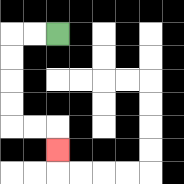{'start': '[2, 1]', 'end': '[2, 6]', 'path_directions': 'L,L,D,D,D,D,R,R,D', 'path_coordinates': '[[2, 1], [1, 1], [0, 1], [0, 2], [0, 3], [0, 4], [0, 5], [1, 5], [2, 5], [2, 6]]'}